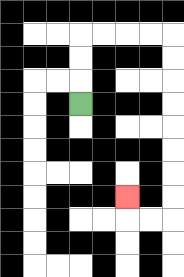{'start': '[3, 4]', 'end': '[5, 8]', 'path_directions': 'U,U,U,R,R,R,R,D,D,D,D,D,D,D,D,L,L,U', 'path_coordinates': '[[3, 4], [3, 3], [3, 2], [3, 1], [4, 1], [5, 1], [6, 1], [7, 1], [7, 2], [7, 3], [7, 4], [7, 5], [7, 6], [7, 7], [7, 8], [7, 9], [6, 9], [5, 9], [5, 8]]'}